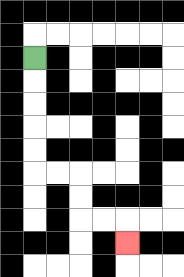{'start': '[1, 2]', 'end': '[5, 10]', 'path_directions': 'D,D,D,D,D,R,R,D,D,R,R,D', 'path_coordinates': '[[1, 2], [1, 3], [1, 4], [1, 5], [1, 6], [1, 7], [2, 7], [3, 7], [3, 8], [3, 9], [4, 9], [5, 9], [5, 10]]'}